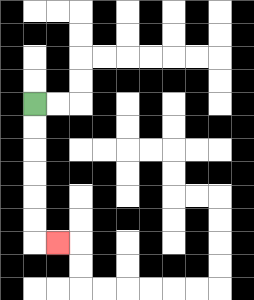{'start': '[1, 4]', 'end': '[2, 10]', 'path_directions': 'D,D,D,D,D,D,R', 'path_coordinates': '[[1, 4], [1, 5], [1, 6], [1, 7], [1, 8], [1, 9], [1, 10], [2, 10]]'}